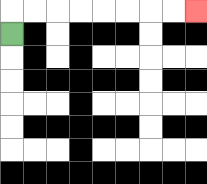{'start': '[0, 1]', 'end': '[8, 0]', 'path_directions': 'U,R,R,R,R,R,R,R,R', 'path_coordinates': '[[0, 1], [0, 0], [1, 0], [2, 0], [3, 0], [4, 0], [5, 0], [6, 0], [7, 0], [8, 0]]'}